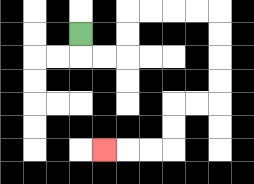{'start': '[3, 1]', 'end': '[4, 6]', 'path_directions': 'D,R,R,U,U,R,R,R,R,D,D,D,D,L,L,D,D,L,L,L', 'path_coordinates': '[[3, 1], [3, 2], [4, 2], [5, 2], [5, 1], [5, 0], [6, 0], [7, 0], [8, 0], [9, 0], [9, 1], [9, 2], [9, 3], [9, 4], [8, 4], [7, 4], [7, 5], [7, 6], [6, 6], [5, 6], [4, 6]]'}